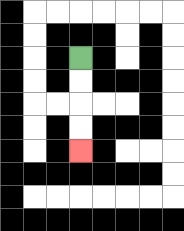{'start': '[3, 2]', 'end': '[3, 6]', 'path_directions': 'D,D,D,D', 'path_coordinates': '[[3, 2], [3, 3], [3, 4], [3, 5], [3, 6]]'}